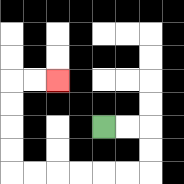{'start': '[4, 5]', 'end': '[2, 3]', 'path_directions': 'R,R,D,D,L,L,L,L,L,L,U,U,U,U,R,R', 'path_coordinates': '[[4, 5], [5, 5], [6, 5], [6, 6], [6, 7], [5, 7], [4, 7], [3, 7], [2, 7], [1, 7], [0, 7], [0, 6], [0, 5], [0, 4], [0, 3], [1, 3], [2, 3]]'}